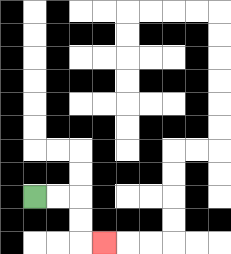{'start': '[1, 8]', 'end': '[4, 10]', 'path_directions': 'R,R,D,D,R', 'path_coordinates': '[[1, 8], [2, 8], [3, 8], [3, 9], [3, 10], [4, 10]]'}